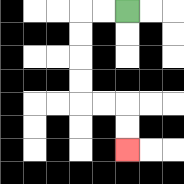{'start': '[5, 0]', 'end': '[5, 6]', 'path_directions': 'L,L,D,D,D,D,R,R,D,D', 'path_coordinates': '[[5, 0], [4, 0], [3, 0], [3, 1], [3, 2], [3, 3], [3, 4], [4, 4], [5, 4], [5, 5], [5, 6]]'}